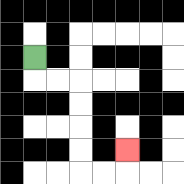{'start': '[1, 2]', 'end': '[5, 6]', 'path_directions': 'D,R,R,D,D,D,D,R,R,U', 'path_coordinates': '[[1, 2], [1, 3], [2, 3], [3, 3], [3, 4], [3, 5], [3, 6], [3, 7], [4, 7], [5, 7], [5, 6]]'}